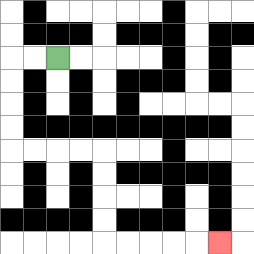{'start': '[2, 2]', 'end': '[9, 10]', 'path_directions': 'L,L,D,D,D,D,R,R,R,R,D,D,D,D,R,R,R,R,R', 'path_coordinates': '[[2, 2], [1, 2], [0, 2], [0, 3], [0, 4], [0, 5], [0, 6], [1, 6], [2, 6], [3, 6], [4, 6], [4, 7], [4, 8], [4, 9], [4, 10], [5, 10], [6, 10], [7, 10], [8, 10], [9, 10]]'}